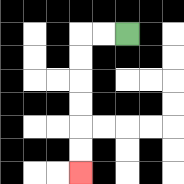{'start': '[5, 1]', 'end': '[3, 7]', 'path_directions': 'L,L,D,D,D,D,D,D', 'path_coordinates': '[[5, 1], [4, 1], [3, 1], [3, 2], [3, 3], [3, 4], [3, 5], [3, 6], [3, 7]]'}